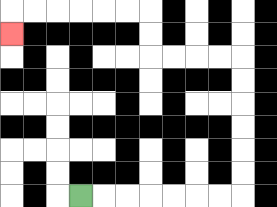{'start': '[3, 8]', 'end': '[0, 1]', 'path_directions': 'R,R,R,R,R,R,R,U,U,U,U,U,U,L,L,L,L,U,U,L,L,L,L,L,L,D', 'path_coordinates': '[[3, 8], [4, 8], [5, 8], [6, 8], [7, 8], [8, 8], [9, 8], [10, 8], [10, 7], [10, 6], [10, 5], [10, 4], [10, 3], [10, 2], [9, 2], [8, 2], [7, 2], [6, 2], [6, 1], [6, 0], [5, 0], [4, 0], [3, 0], [2, 0], [1, 0], [0, 0], [0, 1]]'}